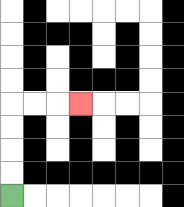{'start': '[0, 8]', 'end': '[3, 4]', 'path_directions': 'U,U,U,U,R,R,R', 'path_coordinates': '[[0, 8], [0, 7], [0, 6], [0, 5], [0, 4], [1, 4], [2, 4], [3, 4]]'}